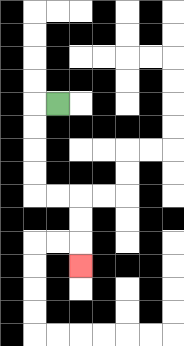{'start': '[2, 4]', 'end': '[3, 11]', 'path_directions': 'L,D,D,D,D,R,R,D,D,D', 'path_coordinates': '[[2, 4], [1, 4], [1, 5], [1, 6], [1, 7], [1, 8], [2, 8], [3, 8], [3, 9], [3, 10], [3, 11]]'}